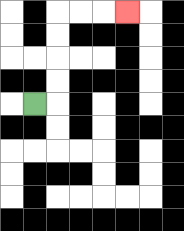{'start': '[1, 4]', 'end': '[5, 0]', 'path_directions': 'R,U,U,U,U,R,R,R', 'path_coordinates': '[[1, 4], [2, 4], [2, 3], [2, 2], [2, 1], [2, 0], [3, 0], [4, 0], [5, 0]]'}